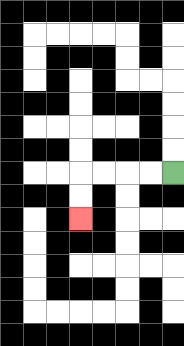{'start': '[7, 7]', 'end': '[3, 9]', 'path_directions': 'L,L,L,L,D,D', 'path_coordinates': '[[7, 7], [6, 7], [5, 7], [4, 7], [3, 7], [3, 8], [3, 9]]'}